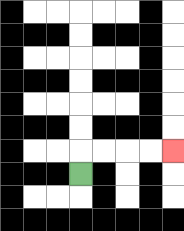{'start': '[3, 7]', 'end': '[7, 6]', 'path_directions': 'U,R,R,R,R', 'path_coordinates': '[[3, 7], [3, 6], [4, 6], [5, 6], [6, 6], [7, 6]]'}